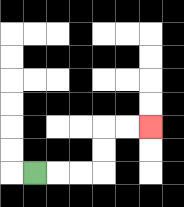{'start': '[1, 7]', 'end': '[6, 5]', 'path_directions': 'R,R,R,U,U,R,R', 'path_coordinates': '[[1, 7], [2, 7], [3, 7], [4, 7], [4, 6], [4, 5], [5, 5], [6, 5]]'}